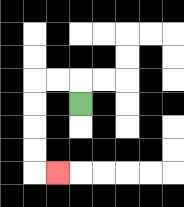{'start': '[3, 4]', 'end': '[2, 7]', 'path_directions': 'U,L,L,D,D,D,D,R', 'path_coordinates': '[[3, 4], [3, 3], [2, 3], [1, 3], [1, 4], [1, 5], [1, 6], [1, 7], [2, 7]]'}